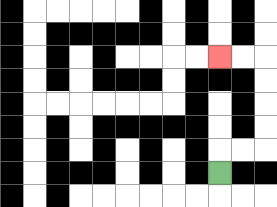{'start': '[9, 7]', 'end': '[9, 2]', 'path_directions': 'U,R,R,U,U,U,U,L,L', 'path_coordinates': '[[9, 7], [9, 6], [10, 6], [11, 6], [11, 5], [11, 4], [11, 3], [11, 2], [10, 2], [9, 2]]'}